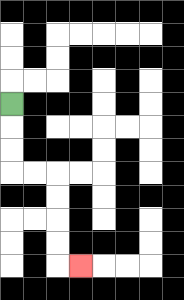{'start': '[0, 4]', 'end': '[3, 11]', 'path_directions': 'D,D,D,R,R,D,D,D,D,R', 'path_coordinates': '[[0, 4], [0, 5], [0, 6], [0, 7], [1, 7], [2, 7], [2, 8], [2, 9], [2, 10], [2, 11], [3, 11]]'}